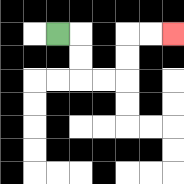{'start': '[2, 1]', 'end': '[7, 1]', 'path_directions': 'R,D,D,R,R,U,U,R,R', 'path_coordinates': '[[2, 1], [3, 1], [3, 2], [3, 3], [4, 3], [5, 3], [5, 2], [5, 1], [6, 1], [7, 1]]'}